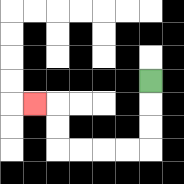{'start': '[6, 3]', 'end': '[1, 4]', 'path_directions': 'D,D,D,L,L,L,L,U,U,L', 'path_coordinates': '[[6, 3], [6, 4], [6, 5], [6, 6], [5, 6], [4, 6], [3, 6], [2, 6], [2, 5], [2, 4], [1, 4]]'}